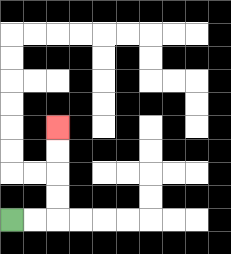{'start': '[0, 9]', 'end': '[2, 5]', 'path_directions': 'R,R,U,U,U,U', 'path_coordinates': '[[0, 9], [1, 9], [2, 9], [2, 8], [2, 7], [2, 6], [2, 5]]'}